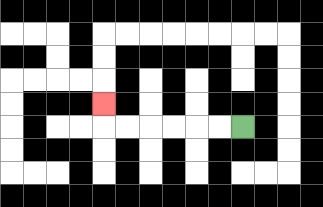{'start': '[10, 5]', 'end': '[4, 4]', 'path_directions': 'L,L,L,L,L,L,U', 'path_coordinates': '[[10, 5], [9, 5], [8, 5], [7, 5], [6, 5], [5, 5], [4, 5], [4, 4]]'}